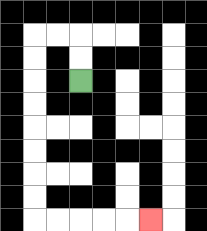{'start': '[3, 3]', 'end': '[6, 9]', 'path_directions': 'U,U,L,L,D,D,D,D,D,D,D,D,R,R,R,R,R', 'path_coordinates': '[[3, 3], [3, 2], [3, 1], [2, 1], [1, 1], [1, 2], [1, 3], [1, 4], [1, 5], [1, 6], [1, 7], [1, 8], [1, 9], [2, 9], [3, 9], [4, 9], [5, 9], [6, 9]]'}